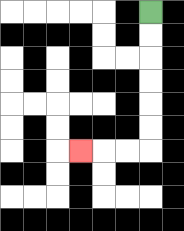{'start': '[6, 0]', 'end': '[3, 6]', 'path_directions': 'D,D,D,D,D,D,L,L,L', 'path_coordinates': '[[6, 0], [6, 1], [6, 2], [6, 3], [6, 4], [6, 5], [6, 6], [5, 6], [4, 6], [3, 6]]'}